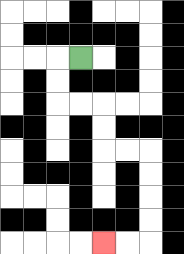{'start': '[3, 2]', 'end': '[4, 10]', 'path_directions': 'L,D,D,R,R,D,D,R,R,D,D,D,D,L,L', 'path_coordinates': '[[3, 2], [2, 2], [2, 3], [2, 4], [3, 4], [4, 4], [4, 5], [4, 6], [5, 6], [6, 6], [6, 7], [6, 8], [6, 9], [6, 10], [5, 10], [4, 10]]'}